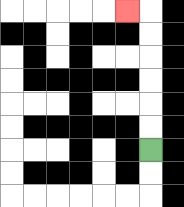{'start': '[6, 6]', 'end': '[5, 0]', 'path_directions': 'U,U,U,U,U,U,L', 'path_coordinates': '[[6, 6], [6, 5], [6, 4], [6, 3], [6, 2], [6, 1], [6, 0], [5, 0]]'}